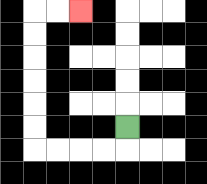{'start': '[5, 5]', 'end': '[3, 0]', 'path_directions': 'D,L,L,L,L,U,U,U,U,U,U,R,R', 'path_coordinates': '[[5, 5], [5, 6], [4, 6], [3, 6], [2, 6], [1, 6], [1, 5], [1, 4], [1, 3], [1, 2], [1, 1], [1, 0], [2, 0], [3, 0]]'}